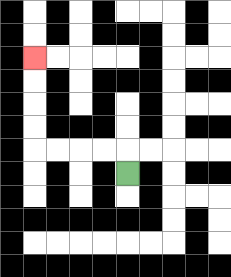{'start': '[5, 7]', 'end': '[1, 2]', 'path_directions': 'U,L,L,L,L,U,U,U,U', 'path_coordinates': '[[5, 7], [5, 6], [4, 6], [3, 6], [2, 6], [1, 6], [1, 5], [1, 4], [1, 3], [1, 2]]'}